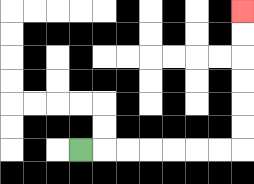{'start': '[3, 6]', 'end': '[10, 0]', 'path_directions': 'R,R,R,R,R,R,R,U,U,U,U,U,U', 'path_coordinates': '[[3, 6], [4, 6], [5, 6], [6, 6], [7, 6], [8, 6], [9, 6], [10, 6], [10, 5], [10, 4], [10, 3], [10, 2], [10, 1], [10, 0]]'}